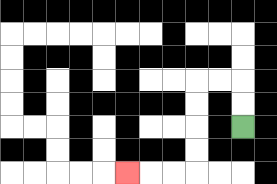{'start': '[10, 5]', 'end': '[5, 7]', 'path_directions': 'U,U,L,L,D,D,D,D,L,L,L', 'path_coordinates': '[[10, 5], [10, 4], [10, 3], [9, 3], [8, 3], [8, 4], [8, 5], [8, 6], [8, 7], [7, 7], [6, 7], [5, 7]]'}